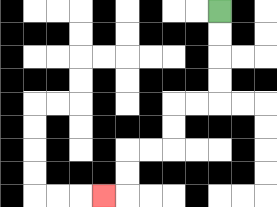{'start': '[9, 0]', 'end': '[4, 8]', 'path_directions': 'D,D,D,D,L,L,D,D,L,L,D,D,L', 'path_coordinates': '[[9, 0], [9, 1], [9, 2], [9, 3], [9, 4], [8, 4], [7, 4], [7, 5], [7, 6], [6, 6], [5, 6], [5, 7], [5, 8], [4, 8]]'}